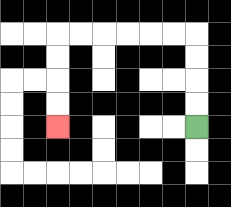{'start': '[8, 5]', 'end': '[2, 5]', 'path_directions': 'U,U,U,U,L,L,L,L,L,L,D,D,D,D', 'path_coordinates': '[[8, 5], [8, 4], [8, 3], [8, 2], [8, 1], [7, 1], [6, 1], [5, 1], [4, 1], [3, 1], [2, 1], [2, 2], [2, 3], [2, 4], [2, 5]]'}